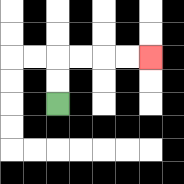{'start': '[2, 4]', 'end': '[6, 2]', 'path_directions': 'U,U,R,R,R,R', 'path_coordinates': '[[2, 4], [2, 3], [2, 2], [3, 2], [4, 2], [5, 2], [6, 2]]'}